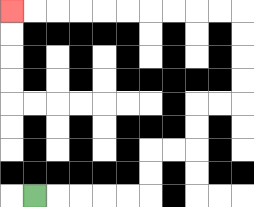{'start': '[1, 8]', 'end': '[0, 0]', 'path_directions': 'R,R,R,R,R,U,U,R,R,U,U,R,R,U,U,U,U,L,L,L,L,L,L,L,L,L,L', 'path_coordinates': '[[1, 8], [2, 8], [3, 8], [4, 8], [5, 8], [6, 8], [6, 7], [6, 6], [7, 6], [8, 6], [8, 5], [8, 4], [9, 4], [10, 4], [10, 3], [10, 2], [10, 1], [10, 0], [9, 0], [8, 0], [7, 0], [6, 0], [5, 0], [4, 0], [3, 0], [2, 0], [1, 0], [0, 0]]'}